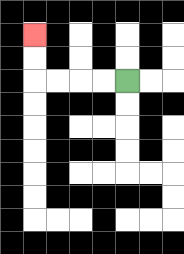{'start': '[5, 3]', 'end': '[1, 1]', 'path_directions': 'L,L,L,L,U,U', 'path_coordinates': '[[5, 3], [4, 3], [3, 3], [2, 3], [1, 3], [1, 2], [1, 1]]'}